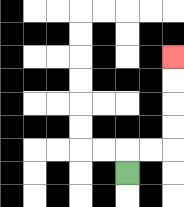{'start': '[5, 7]', 'end': '[7, 2]', 'path_directions': 'U,R,R,U,U,U,U', 'path_coordinates': '[[5, 7], [5, 6], [6, 6], [7, 6], [7, 5], [7, 4], [7, 3], [7, 2]]'}